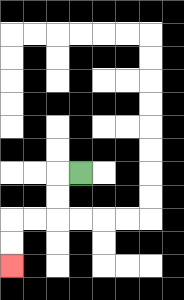{'start': '[3, 7]', 'end': '[0, 11]', 'path_directions': 'L,D,D,L,L,D,D', 'path_coordinates': '[[3, 7], [2, 7], [2, 8], [2, 9], [1, 9], [0, 9], [0, 10], [0, 11]]'}